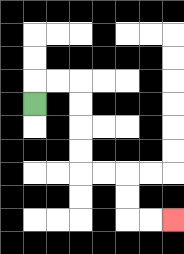{'start': '[1, 4]', 'end': '[7, 9]', 'path_directions': 'U,R,R,D,D,D,D,R,R,D,D,R,R', 'path_coordinates': '[[1, 4], [1, 3], [2, 3], [3, 3], [3, 4], [3, 5], [3, 6], [3, 7], [4, 7], [5, 7], [5, 8], [5, 9], [6, 9], [7, 9]]'}